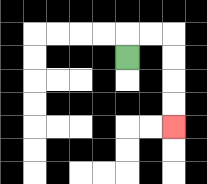{'start': '[5, 2]', 'end': '[7, 5]', 'path_directions': 'U,R,R,D,D,D,D', 'path_coordinates': '[[5, 2], [5, 1], [6, 1], [7, 1], [7, 2], [7, 3], [7, 4], [7, 5]]'}